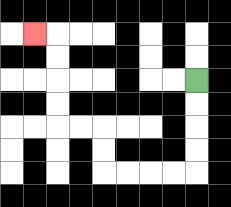{'start': '[8, 3]', 'end': '[1, 1]', 'path_directions': 'D,D,D,D,L,L,L,L,U,U,L,L,U,U,U,U,L', 'path_coordinates': '[[8, 3], [8, 4], [8, 5], [8, 6], [8, 7], [7, 7], [6, 7], [5, 7], [4, 7], [4, 6], [4, 5], [3, 5], [2, 5], [2, 4], [2, 3], [2, 2], [2, 1], [1, 1]]'}